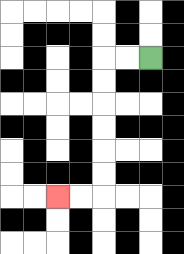{'start': '[6, 2]', 'end': '[2, 8]', 'path_directions': 'L,L,D,D,D,D,D,D,L,L', 'path_coordinates': '[[6, 2], [5, 2], [4, 2], [4, 3], [4, 4], [4, 5], [4, 6], [4, 7], [4, 8], [3, 8], [2, 8]]'}